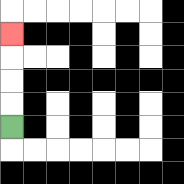{'start': '[0, 5]', 'end': '[0, 1]', 'path_directions': 'U,U,U,U', 'path_coordinates': '[[0, 5], [0, 4], [0, 3], [0, 2], [0, 1]]'}